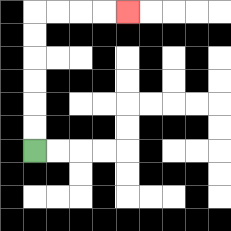{'start': '[1, 6]', 'end': '[5, 0]', 'path_directions': 'U,U,U,U,U,U,R,R,R,R', 'path_coordinates': '[[1, 6], [1, 5], [1, 4], [1, 3], [1, 2], [1, 1], [1, 0], [2, 0], [3, 0], [4, 0], [5, 0]]'}